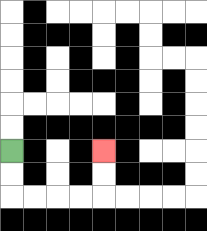{'start': '[0, 6]', 'end': '[4, 6]', 'path_directions': 'D,D,R,R,R,R,U,U', 'path_coordinates': '[[0, 6], [0, 7], [0, 8], [1, 8], [2, 8], [3, 8], [4, 8], [4, 7], [4, 6]]'}